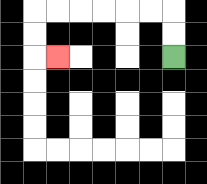{'start': '[7, 2]', 'end': '[2, 2]', 'path_directions': 'U,U,L,L,L,L,L,L,D,D,R', 'path_coordinates': '[[7, 2], [7, 1], [7, 0], [6, 0], [5, 0], [4, 0], [3, 0], [2, 0], [1, 0], [1, 1], [1, 2], [2, 2]]'}